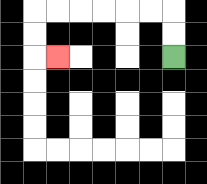{'start': '[7, 2]', 'end': '[2, 2]', 'path_directions': 'U,U,L,L,L,L,L,L,D,D,R', 'path_coordinates': '[[7, 2], [7, 1], [7, 0], [6, 0], [5, 0], [4, 0], [3, 0], [2, 0], [1, 0], [1, 1], [1, 2], [2, 2]]'}